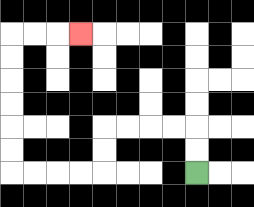{'start': '[8, 7]', 'end': '[3, 1]', 'path_directions': 'U,U,L,L,L,L,D,D,L,L,L,L,U,U,U,U,U,U,R,R,R', 'path_coordinates': '[[8, 7], [8, 6], [8, 5], [7, 5], [6, 5], [5, 5], [4, 5], [4, 6], [4, 7], [3, 7], [2, 7], [1, 7], [0, 7], [0, 6], [0, 5], [0, 4], [0, 3], [0, 2], [0, 1], [1, 1], [2, 1], [3, 1]]'}